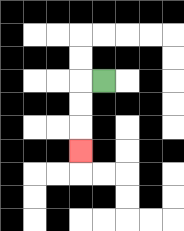{'start': '[4, 3]', 'end': '[3, 6]', 'path_directions': 'L,D,D,D', 'path_coordinates': '[[4, 3], [3, 3], [3, 4], [3, 5], [3, 6]]'}